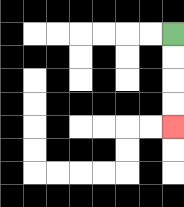{'start': '[7, 1]', 'end': '[7, 5]', 'path_directions': 'D,D,D,D', 'path_coordinates': '[[7, 1], [7, 2], [7, 3], [7, 4], [7, 5]]'}